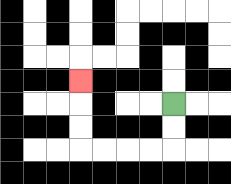{'start': '[7, 4]', 'end': '[3, 3]', 'path_directions': 'D,D,L,L,L,L,U,U,U', 'path_coordinates': '[[7, 4], [7, 5], [7, 6], [6, 6], [5, 6], [4, 6], [3, 6], [3, 5], [3, 4], [3, 3]]'}